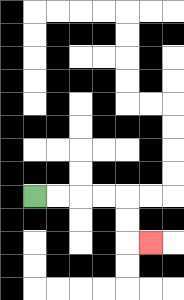{'start': '[1, 8]', 'end': '[6, 10]', 'path_directions': 'R,R,R,R,D,D,R', 'path_coordinates': '[[1, 8], [2, 8], [3, 8], [4, 8], [5, 8], [5, 9], [5, 10], [6, 10]]'}